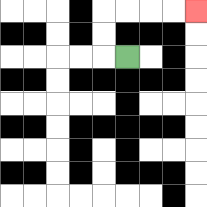{'start': '[5, 2]', 'end': '[8, 0]', 'path_directions': 'L,U,U,R,R,R,R', 'path_coordinates': '[[5, 2], [4, 2], [4, 1], [4, 0], [5, 0], [6, 0], [7, 0], [8, 0]]'}